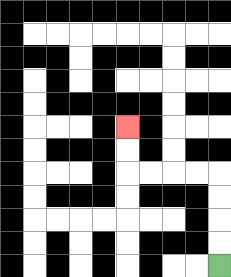{'start': '[9, 11]', 'end': '[5, 5]', 'path_directions': 'U,U,U,U,L,L,L,L,U,U', 'path_coordinates': '[[9, 11], [9, 10], [9, 9], [9, 8], [9, 7], [8, 7], [7, 7], [6, 7], [5, 7], [5, 6], [5, 5]]'}